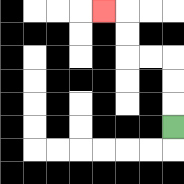{'start': '[7, 5]', 'end': '[4, 0]', 'path_directions': 'U,U,U,L,L,U,U,L', 'path_coordinates': '[[7, 5], [7, 4], [7, 3], [7, 2], [6, 2], [5, 2], [5, 1], [5, 0], [4, 0]]'}